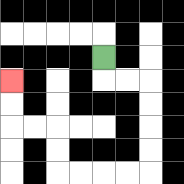{'start': '[4, 2]', 'end': '[0, 3]', 'path_directions': 'D,R,R,D,D,D,D,L,L,L,L,U,U,L,L,U,U', 'path_coordinates': '[[4, 2], [4, 3], [5, 3], [6, 3], [6, 4], [6, 5], [6, 6], [6, 7], [5, 7], [4, 7], [3, 7], [2, 7], [2, 6], [2, 5], [1, 5], [0, 5], [0, 4], [0, 3]]'}